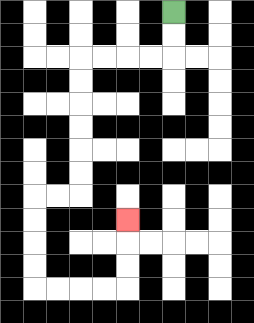{'start': '[7, 0]', 'end': '[5, 9]', 'path_directions': 'D,D,L,L,L,L,D,D,D,D,D,D,L,L,D,D,D,D,R,R,R,R,U,U,U', 'path_coordinates': '[[7, 0], [7, 1], [7, 2], [6, 2], [5, 2], [4, 2], [3, 2], [3, 3], [3, 4], [3, 5], [3, 6], [3, 7], [3, 8], [2, 8], [1, 8], [1, 9], [1, 10], [1, 11], [1, 12], [2, 12], [3, 12], [4, 12], [5, 12], [5, 11], [5, 10], [5, 9]]'}